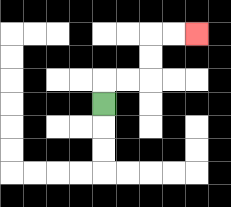{'start': '[4, 4]', 'end': '[8, 1]', 'path_directions': 'U,R,R,U,U,R,R', 'path_coordinates': '[[4, 4], [4, 3], [5, 3], [6, 3], [6, 2], [6, 1], [7, 1], [8, 1]]'}